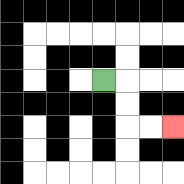{'start': '[4, 3]', 'end': '[7, 5]', 'path_directions': 'R,D,D,R,R', 'path_coordinates': '[[4, 3], [5, 3], [5, 4], [5, 5], [6, 5], [7, 5]]'}